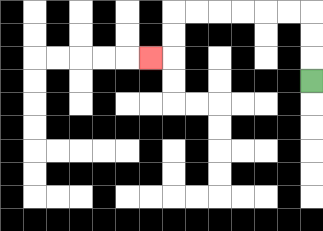{'start': '[13, 3]', 'end': '[6, 2]', 'path_directions': 'U,U,U,L,L,L,L,L,L,D,D,L', 'path_coordinates': '[[13, 3], [13, 2], [13, 1], [13, 0], [12, 0], [11, 0], [10, 0], [9, 0], [8, 0], [7, 0], [7, 1], [7, 2], [6, 2]]'}